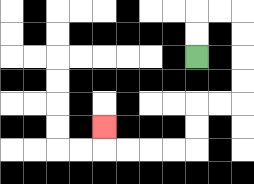{'start': '[8, 2]', 'end': '[4, 5]', 'path_directions': 'U,U,R,R,D,D,D,D,L,L,D,D,L,L,L,L,U', 'path_coordinates': '[[8, 2], [8, 1], [8, 0], [9, 0], [10, 0], [10, 1], [10, 2], [10, 3], [10, 4], [9, 4], [8, 4], [8, 5], [8, 6], [7, 6], [6, 6], [5, 6], [4, 6], [4, 5]]'}